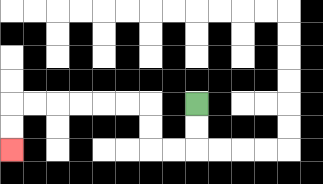{'start': '[8, 4]', 'end': '[0, 6]', 'path_directions': 'D,D,L,L,U,U,L,L,L,L,L,L,D,D', 'path_coordinates': '[[8, 4], [8, 5], [8, 6], [7, 6], [6, 6], [6, 5], [6, 4], [5, 4], [4, 4], [3, 4], [2, 4], [1, 4], [0, 4], [0, 5], [0, 6]]'}